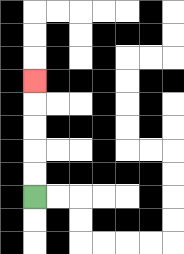{'start': '[1, 8]', 'end': '[1, 3]', 'path_directions': 'U,U,U,U,U', 'path_coordinates': '[[1, 8], [1, 7], [1, 6], [1, 5], [1, 4], [1, 3]]'}